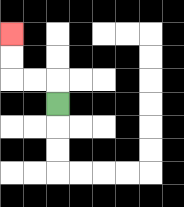{'start': '[2, 4]', 'end': '[0, 1]', 'path_directions': 'U,L,L,U,U', 'path_coordinates': '[[2, 4], [2, 3], [1, 3], [0, 3], [0, 2], [0, 1]]'}